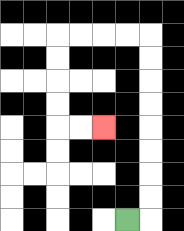{'start': '[5, 9]', 'end': '[4, 5]', 'path_directions': 'R,U,U,U,U,U,U,U,U,L,L,L,L,D,D,D,D,R,R', 'path_coordinates': '[[5, 9], [6, 9], [6, 8], [6, 7], [6, 6], [6, 5], [6, 4], [6, 3], [6, 2], [6, 1], [5, 1], [4, 1], [3, 1], [2, 1], [2, 2], [2, 3], [2, 4], [2, 5], [3, 5], [4, 5]]'}